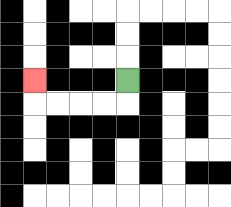{'start': '[5, 3]', 'end': '[1, 3]', 'path_directions': 'D,L,L,L,L,U', 'path_coordinates': '[[5, 3], [5, 4], [4, 4], [3, 4], [2, 4], [1, 4], [1, 3]]'}